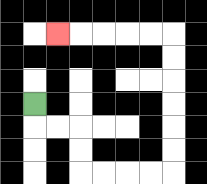{'start': '[1, 4]', 'end': '[2, 1]', 'path_directions': 'D,R,R,D,D,R,R,R,R,U,U,U,U,U,U,L,L,L,L,L', 'path_coordinates': '[[1, 4], [1, 5], [2, 5], [3, 5], [3, 6], [3, 7], [4, 7], [5, 7], [6, 7], [7, 7], [7, 6], [7, 5], [7, 4], [7, 3], [7, 2], [7, 1], [6, 1], [5, 1], [4, 1], [3, 1], [2, 1]]'}